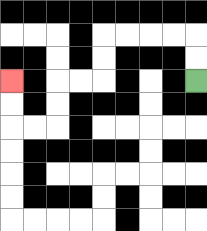{'start': '[8, 3]', 'end': '[0, 3]', 'path_directions': 'U,U,L,L,L,L,D,D,L,L,D,D,L,L,U,U', 'path_coordinates': '[[8, 3], [8, 2], [8, 1], [7, 1], [6, 1], [5, 1], [4, 1], [4, 2], [4, 3], [3, 3], [2, 3], [2, 4], [2, 5], [1, 5], [0, 5], [0, 4], [0, 3]]'}